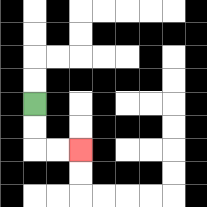{'start': '[1, 4]', 'end': '[3, 6]', 'path_directions': 'D,D,R,R', 'path_coordinates': '[[1, 4], [1, 5], [1, 6], [2, 6], [3, 6]]'}